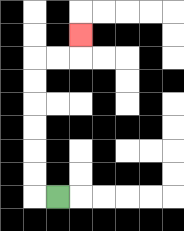{'start': '[2, 8]', 'end': '[3, 1]', 'path_directions': 'L,U,U,U,U,U,U,R,R,U', 'path_coordinates': '[[2, 8], [1, 8], [1, 7], [1, 6], [1, 5], [1, 4], [1, 3], [1, 2], [2, 2], [3, 2], [3, 1]]'}